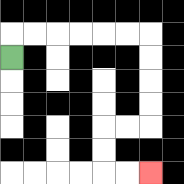{'start': '[0, 2]', 'end': '[6, 7]', 'path_directions': 'U,R,R,R,R,R,R,D,D,D,D,L,L,D,D,R,R', 'path_coordinates': '[[0, 2], [0, 1], [1, 1], [2, 1], [3, 1], [4, 1], [5, 1], [6, 1], [6, 2], [6, 3], [6, 4], [6, 5], [5, 5], [4, 5], [4, 6], [4, 7], [5, 7], [6, 7]]'}